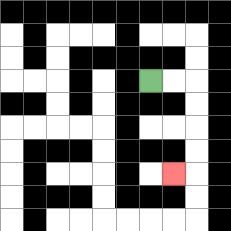{'start': '[6, 3]', 'end': '[7, 7]', 'path_directions': 'R,R,D,D,D,D,L', 'path_coordinates': '[[6, 3], [7, 3], [8, 3], [8, 4], [8, 5], [8, 6], [8, 7], [7, 7]]'}